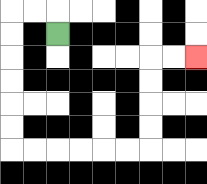{'start': '[2, 1]', 'end': '[8, 2]', 'path_directions': 'U,L,L,D,D,D,D,D,D,R,R,R,R,R,R,U,U,U,U,R,R', 'path_coordinates': '[[2, 1], [2, 0], [1, 0], [0, 0], [0, 1], [0, 2], [0, 3], [0, 4], [0, 5], [0, 6], [1, 6], [2, 6], [3, 6], [4, 6], [5, 6], [6, 6], [6, 5], [6, 4], [6, 3], [6, 2], [7, 2], [8, 2]]'}